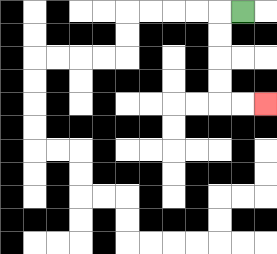{'start': '[10, 0]', 'end': '[11, 4]', 'path_directions': 'L,D,D,D,D,R,R', 'path_coordinates': '[[10, 0], [9, 0], [9, 1], [9, 2], [9, 3], [9, 4], [10, 4], [11, 4]]'}